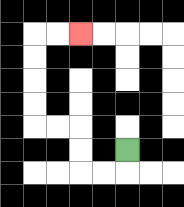{'start': '[5, 6]', 'end': '[3, 1]', 'path_directions': 'D,L,L,U,U,L,L,U,U,U,U,R,R', 'path_coordinates': '[[5, 6], [5, 7], [4, 7], [3, 7], [3, 6], [3, 5], [2, 5], [1, 5], [1, 4], [1, 3], [1, 2], [1, 1], [2, 1], [3, 1]]'}